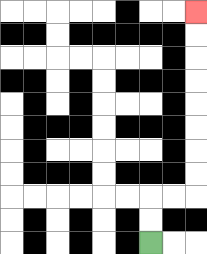{'start': '[6, 10]', 'end': '[8, 0]', 'path_directions': 'U,U,R,R,U,U,U,U,U,U,U,U', 'path_coordinates': '[[6, 10], [6, 9], [6, 8], [7, 8], [8, 8], [8, 7], [8, 6], [8, 5], [8, 4], [8, 3], [8, 2], [8, 1], [8, 0]]'}